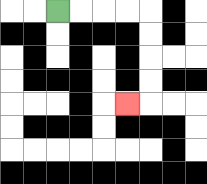{'start': '[2, 0]', 'end': '[5, 4]', 'path_directions': 'R,R,R,R,D,D,D,D,L', 'path_coordinates': '[[2, 0], [3, 0], [4, 0], [5, 0], [6, 0], [6, 1], [6, 2], [6, 3], [6, 4], [5, 4]]'}